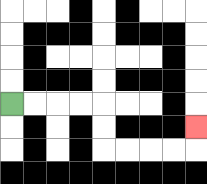{'start': '[0, 4]', 'end': '[8, 5]', 'path_directions': 'R,R,R,R,D,D,R,R,R,R,U', 'path_coordinates': '[[0, 4], [1, 4], [2, 4], [3, 4], [4, 4], [4, 5], [4, 6], [5, 6], [6, 6], [7, 6], [8, 6], [8, 5]]'}